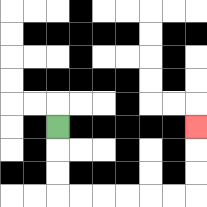{'start': '[2, 5]', 'end': '[8, 5]', 'path_directions': 'D,D,D,R,R,R,R,R,R,U,U,U', 'path_coordinates': '[[2, 5], [2, 6], [2, 7], [2, 8], [3, 8], [4, 8], [5, 8], [6, 8], [7, 8], [8, 8], [8, 7], [8, 6], [8, 5]]'}